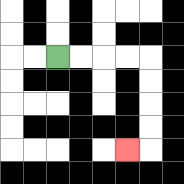{'start': '[2, 2]', 'end': '[5, 6]', 'path_directions': 'R,R,R,R,D,D,D,D,L', 'path_coordinates': '[[2, 2], [3, 2], [4, 2], [5, 2], [6, 2], [6, 3], [6, 4], [6, 5], [6, 6], [5, 6]]'}